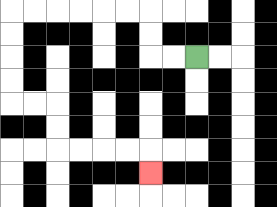{'start': '[8, 2]', 'end': '[6, 7]', 'path_directions': 'L,L,U,U,L,L,L,L,L,L,D,D,D,D,R,R,D,D,R,R,R,R,D', 'path_coordinates': '[[8, 2], [7, 2], [6, 2], [6, 1], [6, 0], [5, 0], [4, 0], [3, 0], [2, 0], [1, 0], [0, 0], [0, 1], [0, 2], [0, 3], [0, 4], [1, 4], [2, 4], [2, 5], [2, 6], [3, 6], [4, 6], [5, 6], [6, 6], [6, 7]]'}